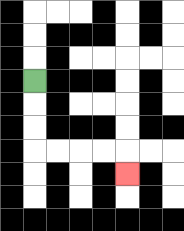{'start': '[1, 3]', 'end': '[5, 7]', 'path_directions': 'D,D,D,R,R,R,R,D', 'path_coordinates': '[[1, 3], [1, 4], [1, 5], [1, 6], [2, 6], [3, 6], [4, 6], [5, 6], [5, 7]]'}